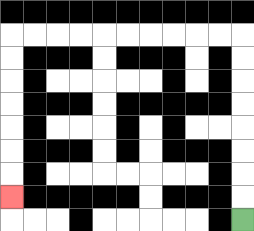{'start': '[10, 9]', 'end': '[0, 8]', 'path_directions': 'U,U,U,U,U,U,U,U,L,L,L,L,L,L,L,L,L,L,D,D,D,D,D,D,D', 'path_coordinates': '[[10, 9], [10, 8], [10, 7], [10, 6], [10, 5], [10, 4], [10, 3], [10, 2], [10, 1], [9, 1], [8, 1], [7, 1], [6, 1], [5, 1], [4, 1], [3, 1], [2, 1], [1, 1], [0, 1], [0, 2], [0, 3], [0, 4], [0, 5], [0, 6], [0, 7], [0, 8]]'}